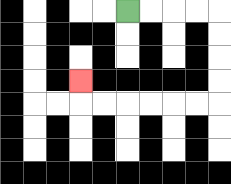{'start': '[5, 0]', 'end': '[3, 3]', 'path_directions': 'R,R,R,R,D,D,D,D,L,L,L,L,L,L,U', 'path_coordinates': '[[5, 0], [6, 0], [7, 0], [8, 0], [9, 0], [9, 1], [9, 2], [9, 3], [9, 4], [8, 4], [7, 4], [6, 4], [5, 4], [4, 4], [3, 4], [3, 3]]'}